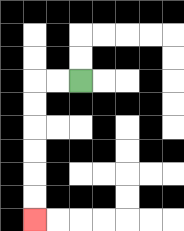{'start': '[3, 3]', 'end': '[1, 9]', 'path_directions': 'L,L,D,D,D,D,D,D', 'path_coordinates': '[[3, 3], [2, 3], [1, 3], [1, 4], [1, 5], [1, 6], [1, 7], [1, 8], [1, 9]]'}